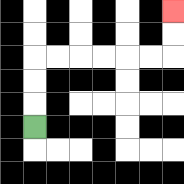{'start': '[1, 5]', 'end': '[7, 0]', 'path_directions': 'U,U,U,R,R,R,R,R,R,U,U', 'path_coordinates': '[[1, 5], [1, 4], [1, 3], [1, 2], [2, 2], [3, 2], [4, 2], [5, 2], [6, 2], [7, 2], [7, 1], [7, 0]]'}